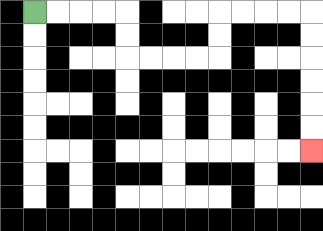{'start': '[1, 0]', 'end': '[13, 6]', 'path_directions': 'R,R,R,R,D,D,R,R,R,R,U,U,R,R,R,R,D,D,D,D,D,D', 'path_coordinates': '[[1, 0], [2, 0], [3, 0], [4, 0], [5, 0], [5, 1], [5, 2], [6, 2], [7, 2], [8, 2], [9, 2], [9, 1], [9, 0], [10, 0], [11, 0], [12, 0], [13, 0], [13, 1], [13, 2], [13, 3], [13, 4], [13, 5], [13, 6]]'}